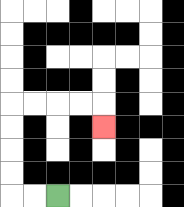{'start': '[2, 8]', 'end': '[4, 5]', 'path_directions': 'L,L,U,U,U,U,R,R,R,R,D', 'path_coordinates': '[[2, 8], [1, 8], [0, 8], [0, 7], [0, 6], [0, 5], [0, 4], [1, 4], [2, 4], [3, 4], [4, 4], [4, 5]]'}